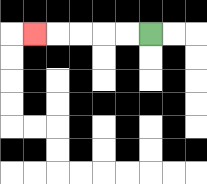{'start': '[6, 1]', 'end': '[1, 1]', 'path_directions': 'L,L,L,L,L', 'path_coordinates': '[[6, 1], [5, 1], [4, 1], [3, 1], [2, 1], [1, 1]]'}